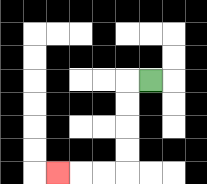{'start': '[6, 3]', 'end': '[2, 7]', 'path_directions': 'L,D,D,D,D,L,L,L', 'path_coordinates': '[[6, 3], [5, 3], [5, 4], [5, 5], [5, 6], [5, 7], [4, 7], [3, 7], [2, 7]]'}